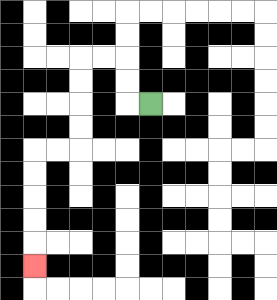{'start': '[6, 4]', 'end': '[1, 11]', 'path_directions': 'L,U,U,L,L,D,D,D,D,L,L,D,D,D,D,D', 'path_coordinates': '[[6, 4], [5, 4], [5, 3], [5, 2], [4, 2], [3, 2], [3, 3], [3, 4], [3, 5], [3, 6], [2, 6], [1, 6], [1, 7], [1, 8], [1, 9], [1, 10], [1, 11]]'}